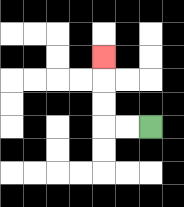{'start': '[6, 5]', 'end': '[4, 2]', 'path_directions': 'L,L,U,U,U', 'path_coordinates': '[[6, 5], [5, 5], [4, 5], [4, 4], [4, 3], [4, 2]]'}